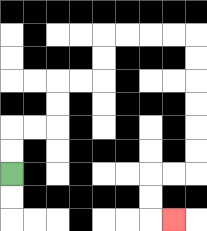{'start': '[0, 7]', 'end': '[7, 9]', 'path_directions': 'U,U,R,R,U,U,R,R,U,U,R,R,R,R,D,D,D,D,D,D,L,L,D,D,R', 'path_coordinates': '[[0, 7], [0, 6], [0, 5], [1, 5], [2, 5], [2, 4], [2, 3], [3, 3], [4, 3], [4, 2], [4, 1], [5, 1], [6, 1], [7, 1], [8, 1], [8, 2], [8, 3], [8, 4], [8, 5], [8, 6], [8, 7], [7, 7], [6, 7], [6, 8], [6, 9], [7, 9]]'}